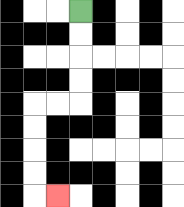{'start': '[3, 0]', 'end': '[2, 8]', 'path_directions': 'D,D,D,D,L,L,D,D,D,D,R', 'path_coordinates': '[[3, 0], [3, 1], [3, 2], [3, 3], [3, 4], [2, 4], [1, 4], [1, 5], [1, 6], [1, 7], [1, 8], [2, 8]]'}